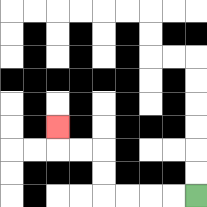{'start': '[8, 8]', 'end': '[2, 5]', 'path_directions': 'L,L,L,L,U,U,L,L,U', 'path_coordinates': '[[8, 8], [7, 8], [6, 8], [5, 8], [4, 8], [4, 7], [4, 6], [3, 6], [2, 6], [2, 5]]'}